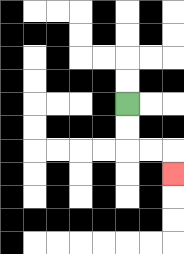{'start': '[5, 4]', 'end': '[7, 7]', 'path_directions': 'D,D,R,R,D', 'path_coordinates': '[[5, 4], [5, 5], [5, 6], [6, 6], [7, 6], [7, 7]]'}